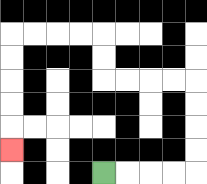{'start': '[4, 7]', 'end': '[0, 6]', 'path_directions': 'R,R,R,R,U,U,U,U,L,L,L,L,U,U,L,L,L,L,D,D,D,D,D', 'path_coordinates': '[[4, 7], [5, 7], [6, 7], [7, 7], [8, 7], [8, 6], [8, 5], [8, 4], [8, 3], [7, 3], [6, 3], [5, 3], [4, 3], [4, 2], [4, 1], [3, 1], [2, 1], [1, 1], [0, 1], [0, 2], [0, 3], [0, 4], [0, 5], [0, 6]]'}